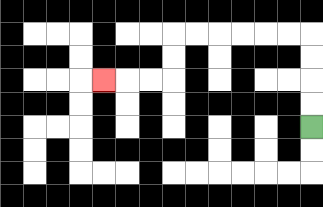{'start': '[13, 5]', 'end': '[4, 3]', 'path_directions': 'U,U,U,U,L,L,L,L,L,L,D,D,L,L,L', 'path_coordinates': '[[13, 5], [13, 4], [13, 3], [13, 2], [13, 1], [12, 1], [11, 1], [10, 1], [9, 1], [8, 1], [7, 1], [7, 2], [7, 3], [6, 3], [5, 3], [4, 3]]'}